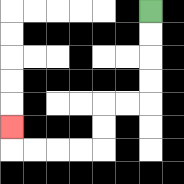{'start': '[6, 0]', 'end': '[0, 5]', 'path_directions': 'D,D,D,D,L,L,D,D,L,L,L,L,U', 'path_coordinates': '[[6, 0], [6, 1], [6, 2], [6, 3], [6, 4], [5, 4], [4, 4], [4, 5], [4, 6], [3, 6], [2, 6], [1, 6], [0, 6], [0, 5]]'}